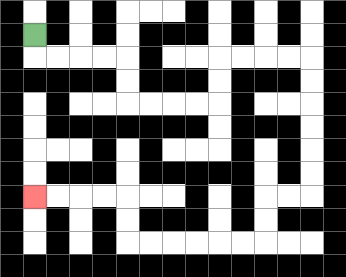{'start': '[1, 1]', 'end': '[1, 8]', 'path_directions': 'D,R,R,R,R,D,D,R,R,R,R,U,U,R,R,R,R,D,D,D,D,D,D,L,L,D,D,L,L,L,L,L,L,U,U,L,L,L,L', 'path_coordinates': '[[1, 1], [1, 2], [2, 2], [3, 2], [4, 2], [5, 2], [5, 3], [5, 4], [6, 4], [7, 4], [8, 4], [9, 4], [9, 3], [9, 2], [10, 2], [11, 2], [12, 2], [13, 2], [13, 3], [13, 4], [13, 5], [13, 6], [13, 7], [13, 8], [12, 8], [11, 8], [11, 9], [11, 10], [10, 10], [9, 10], [8, 10], [7, 10], [6, 10], [5, 10], [5, 9], [5, 8], [4, 8], [3, 8], [2, 8], [1, 8]]'}